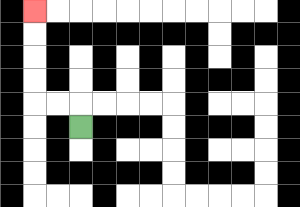{'start': '[3, 5]', 'end': '[1, 0]', 'path_directions': 'U,L,L,U,U,U,U', 'path_coordinates': '[[3, 5], [3, 4], [2, 4], [1, 4], [1, 3], [1, 2], [1, 1], [1, 0]]'}